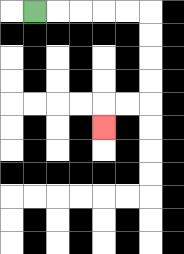{'start': '[1, 0]', 'end': '[4, 5]', 'path_directions': 'R,R,R,R,R,D,D,D,D,L,L,D', 'path_coordinates': '[[1, 0], [2, 0], [3, 0], [4, 0], [5, 0], [6, 0], [6, 1], [6, 2], [6, 3], [6, 4], [5, 4], [4, 4], [4, 5]]'}